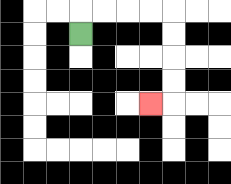{'start': '[3, 1]', 'end': '[6, 4]', 'path_directions': 'U,R,R,R,R,D,D,D,D,L', 'path_coordinates': '[[3, 1], [3, 0], [4, 0], [5, 0], [6, 0], [7, 0], [7, 1], [7, 2], [7, 3], [7, 4], [6, 4]]'}